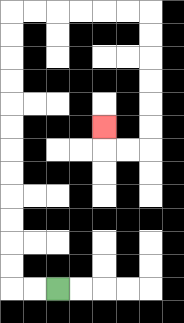{'start': '[2, 12]', 'end': '[4, 5]', 'path_directions': 'L,L,U,U,U,U,U,U,U,U,U,U,U,U,R,R,R,R,R,R,D,D,D,D,D,D,L,L,U', 'path_coordinates': '[[2, 12], [1, 12], [0, 12], [0, 11], [0, 10], [0, 9], [0, 8], [0, 7], [0, 6], [0, 5], [0, 4], [0, 3], [0, 2], [0, 1], [0, 0], [1, 0], [2, 0], [3, 0], [4, 0], [5, 0], [6, 0], [6, 1], [6, 2], [6, 3], [6, 4], [6, 5], [6, 6], [5, 6], [4, 6], [4, 5]]'}